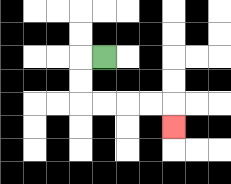{'start': '[4, 2]', 'end': '[7, 5]', 'path_directions': 'L,D,D,R,R,R,R,D', 'path_coordinates': '[[4, 2], [3, 2], [3, 3], [3, 4], [4, 4], [5, 4], [6, 4], [7, 4], [7, 5]]'}